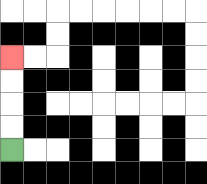{'start': '[0, 6]', 'end': '[0, 2]', 'path_directions': 'U,U,U,U', 'path_coordinates': '[[0, 6], [0, 5], [0, 4], [0, 3], [0, 2]]'}